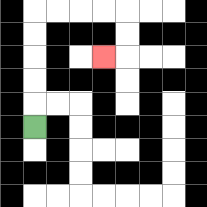{'start': '[1, 5]', 'end': '[4, 2]', 'path_directions': 'U,U,U,U,U,R,R,R,R,D,D,L', 'path_coordinates': '[[1, 5], [1, 4], [1, 3], [1, 2], [1, 1], [1, 0], [2, 0], [3, 0], [4, 0], [5, 0], [5, 1], [5, 2], [4, 2]]'}